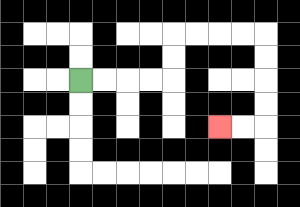{'start': '[3, 3]', 'end': '[9, 5]', 'path_directions': 'R,R,R,R,U,U,R,R,R,R,D,D,D,D,L,L', 'path_coordinates': '[[3, 3], [4, 3], [5, 3], [6, 3], [7, 3], [7, 2], [7, 1], [8, 1], [9, 1], [10, 1], [11, 1], [11, 2], [11, 3], [11, 4], [11, 5], [10, 5], [9, 5]]'}